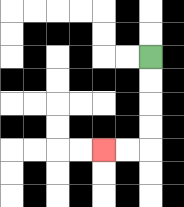{'start': '[6, 2]', 'end': '[4, 6]', 'path_directions': 'D,D,D,D,L,L', 'path_coordinates': '[[6, 2], [6, 3], [6, 4], [6, 5], [6, 6], [5, 6], [4, 6]]'}